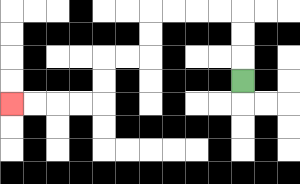{'start': '[10, 3]', 'end': '[0, 4]', 'path_directions': 'U,U,U,L,L,L,L,D,D,L,L,D,D,L,L,L,L', 'path_coordinates': '[[10, 3], [10, 2], [10, 1], [10, 0], [9, 0], [8, 0], [7, 0], [6, 0], [6, 1], [6, 2], [5, 2], [4, 2], [4, 3], [4, 4], [3, 4], [2, 4], [1, 4], [0, 4]]'}